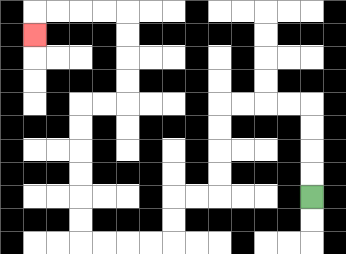{'start': '[13, 8]', 'end': '[1, 1]', 'path_directions': 'U,U,U,U,L,L,L,L,D,D,D,D,L,L,D,D,L,L,L,L,U,U,U,U,U,U,R,R,U,U,U,U,L,L,L,L,D', 'path_coordinates': '[[13, 8], [13, 7], [13, 6], [13, 5], [13, 4], [12, 4], [11, 4], [10, 4], [9, 4], [9, 5], [9, 6], [9, 7], [9, 8], [8, 8], [7, 8], [7, 9], [7, 10], [6, 10], [5, 10], [4, 10], [3, 10], [3, 9], [3, 8], [3, 7], [3, 6], [3, 5], [3, 4], [4, 4], [5, 4], [5, 3], [5, 2], [5, 1], [5, 0], [4, 0], [3, 0], [2, 0], [1, 0], [1, 1]]'}